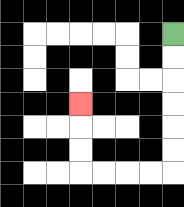{'start': '[7, 1]', 'end': '[3, 4]', 'path_directions': 'D,D,D,D,D,D,L,L,L,L,U,U,U', 'path_coordinates': '[[7, 1], [7, 2], [7, 3], [7, 4], [7, 5], [7, 6], [7, 7], [6, 7], [5, 7], [4, 7], [3, 7], [3, 6], [3, 5], [3, 4]]'}